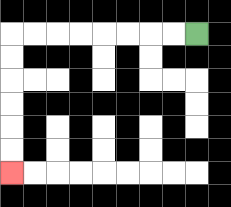{'start': '[8, 1]', 'end': '[0, 7]', 'path_directions': 'L,L,L,L,L,L,L,L,D,D,D,D,D,D', 'path_coordinates': '[[8, 1], [7, 1], [6, 1], [5, 1], [4, 1], [3, 1], [2, 1], [1, 1], [0, 1], [0, 2], [0, 3], [0, 4], [0, 5], [0, 6], [0, 7]]'}